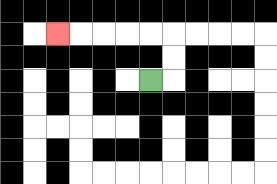{'start': '[6, 3]', 'end': '[2, 1]', 'path_directions': 'R,U,U,L,L,L,L,L', 'path_coordinates': '[[6, 3], [7, 3], [7, 2], [7, 1], [6, 1], [5, 1], [4, 1], [3, 1], [2, 1]]'}